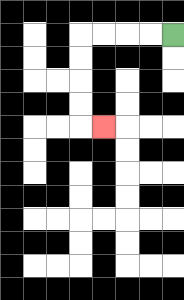{'start': '[7, 1]', 'end': '[4, 5]', 'path_directions': 'L,L,L,L,D,D,D,D,R', 'path_coordinates': '[[7, 1], [6, 1], [5, 1], [4, 1], [3, 1], [3, 2], [3, 3], [3, 4], [3, 5], [4, 5]]'}